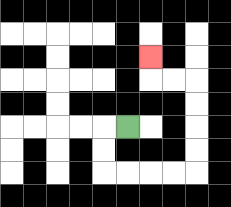{'start': '[5, 5]', 'end': '[6, 2]', 'path_directions': 'L,D,D,R,R,R,R,U,U,U,U,L,L,U', 'path_coordinates': '[[5, 5], [4, 5], [4, 6], [4, 7], [5, 7], [6, 7], [7, 7], [8, 7], [8, 6], [8, 5], [8, 4], [8, 3], [7, 3], [6, 3], [6, 2]]'}